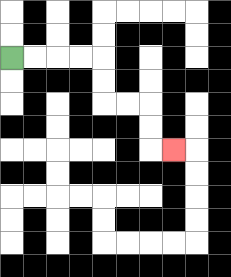{'start': '[0, 2]', 'end': '[7, 6]', 'path_directions': 'R,R,R,R,D,D,R,R,D,D,R', 'path_coordinates': '[[0, 2], [1, 2], [2, 2], [3, 2], [4, 2], [4, 3], [4, 4], [5, 4], [6, 4], [6, 5], [6, 6], [7, 6]]'}